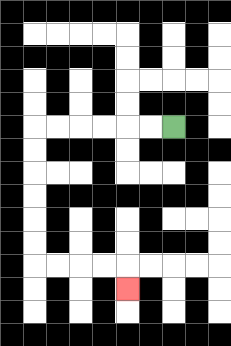{'start': '[7, 5]', 'end': '[5, 12]', 'path_directions': 'L,L,L,L,L,L,D,D,D,D,D,D,R,R,R,R,D', 'path_coordinates': '[[7, 5], [6, 5], [5, 5], [4, 5], [3, 5], [2, 5], [1, 5], [1, 6], [1, 7], [1, 8], [1, 9], [1, 10], [1, 11], [2, 11], [3, 11], [4, 11], [5, 11], [5, 12]]'}